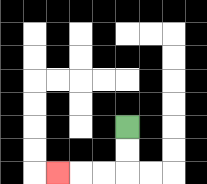{'start': '[5, 5]', 'end': '[2, 7]', 'path_directions': 'D,D,L,L,L', 'path_coordinates': '[[5, 5], [5, 6], [5, 7], [4, 7], [3, 7], [2, 7]]'}